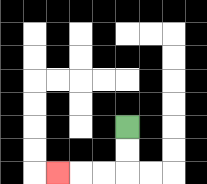{'start': '[5, 5]', 'end': '[2, 7]', 'path_directions': 'D,D,L,L,L', 'path_coordinates': '[[5, 5], [5, 6], [5, 7], [4, 7], [3, 7], [2, 7]]'}